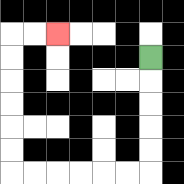{'start': '[6, 2]', 'end': '[2, 1]', 'path_directions': 'D,D,D,D,D,L,L,L,L,L,L,U,U,U,U,U,U,R,R', 'path_coordinates': '[[6, 2], [6, 3], [6, 4], [6, 5], [6, 6], [6, 7], [5, 7], [4, 7], [3, 7], [2, 7], [1, 7], [0, 7], [0, 6], [0, 5], [0, 4], [0, 3], [0, 2], [0, 1], [1, 1], [2, 1]]'}